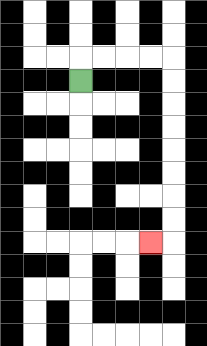{'start': '[3, 3]', 'end': '[6, 10]', 'path_directions': 'U,R,R,R,R,D,D,D,D,D,D,D,D,L', 'path_coordinates': '[[3, 3], [3, 2], [4, 2], [5, 2], [6, 2], [7, 2], [7, 3], [7, 4], [7, 5], [7, 6], [7, 7], [7, 8], [7, 9], [7, 10], [6, 10]]'}